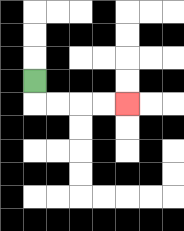{'start': '[1, 3]', 'end': '[5, 4]', 'path_directions': 'D,R,R,R,R', 'path_coordinates': '[[1, 3], [1, 4], [2, 4], [3, 4], [4, 4], [5, 4]]'}